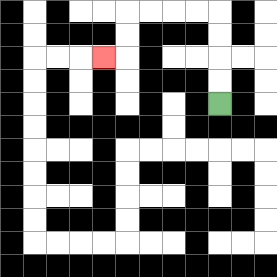{'start': '[9, 4]', 'end': '[4, 2]', 'path_directions': 'U,U,U,U,L,L,L,L,D,D,L', 'path_coordinates': '[[9, 4], [9, 3], [9, 2], [9, 1], [9, 0], [8, 0], [7, 0], [6, 0], [5, 0], [5, 1], [5, 2], [4, 2]]'}